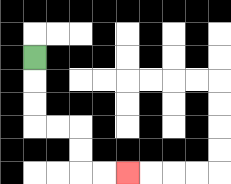{'start': '[1, 2]', 'end': '[5, 7]', 'path_directions': 'D,D,D,R,R,D,D,R,R', 'path_coordinates': '[[1, 2], [1, 3], [1, 4], [1, 5], [2, 5], [3, 5], [3, 6], [3, 7], [4, 7], [5, 7]]'}